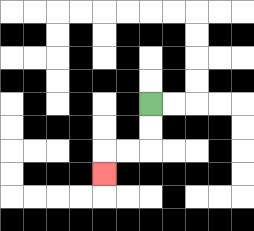{'start': '[6, 4]', 'end': '[4, 7]', 'path_directions': 'D,D,L,L,D', 'path_coordinates': '[[6, 4], [6, 5], [6, 6], [5, 6], [4, 6], [4, 7]]'}